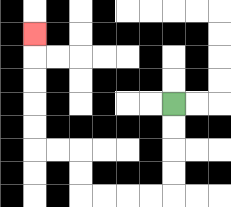{'start': '[7, 4]', 'end': '[1, 1]', 'path_directions': 'D,D,D,D,L,L,L,L,U,U,L,L,U,U,U,U,U', 'path_coordinates': '[[7, 4], [7, 5], [7, 6], [7, 7], [7, 8], [6, 8], [5, 8], [4, 8], [3, 8], [3, 7], [3, 6], [2, 6], [1, 6], [1, 5], [1, 4], [1, 3], [1, 2], [1, 1]]'}